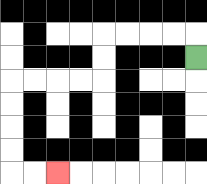{'start': '[8, 2]', 'end': '[2, 7]', 'path_directions': 'U,L,L,L,L,D,D,L,L,L,L,D,D,D,D,R,R', 'path_coordinates': '[[8, 2], [8, 1], [7, 1], [6, 1], [5, 1], [4, 1], [4, 2], [4, 3], [3, 3], [2, 3], [1, 3], [0, 3], [0, 4], [0, 5], [0, 6], [0, 7], [1, 7], [2, 7]]'}